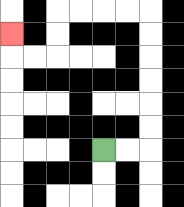{'start': '[4, 6]', 'end': '[0, 1]', 'path_directions': 'R,R,U,U,U,U,U,U,L,L,L,L,D,D,L,L,U', 'path_coordinates': '[[4, 6], [5, 6], [6, 6], [6, 5], [6, 4], [6, 3], [6, 2], [6, 1], [6, 0], [5, 0], [4, 0], [3, 0], [2, 0], [2, 1], [2, 2], [1, 2], [0, 2], [0, 1]]'}